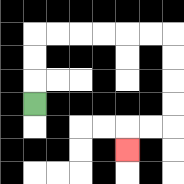{'start': '[1, 4]', 'end': '[5, 6]', 'path_directions': 'U,U,U,R,R,R,R,R,R,D,D,D,D,L,L,D', 'path_coordinates': '[[1, 4], [1, 3], [1, 2], [1, 1], [2, 1], [3, 1], [4, 1], [5, 1], [6, 1], [7, 1], [7, 2], [7, 3], [7, 4], [7, 5], [6, 5], [5, 5], [5, 6]]'}